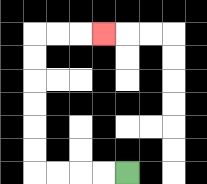{'start': '[5, 7]', 'end': '[4, 1]', 'path_directions': 'L,L,L,L,U,U,U,U,U,U,R,R,R', 'path_coordinates': '[[5, 7], [4, 7], [3, 7], [2, 7], [1, 7], [1, 6], [1, 5], [1, 4], [1, 3], [1, 2], [1, 1], [2, 1], [3, 1], [4, 1]]'}